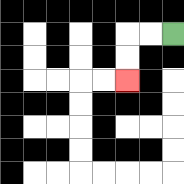{'start': '[7, 1]', 'end': '[5, 3]', 'path_directions': 'L,L,D,D', 'path_coordinates': '[[7, 1], [6, 1], [5, 1], [5, 2], [5, 3]]'}